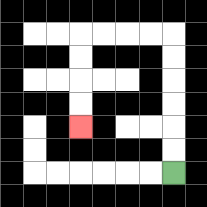{'start': '[7, 7]', 'end': '[3, 5]', 'path_directions': 'U,U,U,U,U,U,L,L,L,L,D,D,D,D', 'path_coordinates': '[[7, 7], [7, 6], [7, 5], [7, 4], [7, 3], [7, 2], [7, 1], [6, 1], [5, 1], [4, 1], [3, 1], [3, 2], [3, 3], [3, 4], [3, 5]]'}